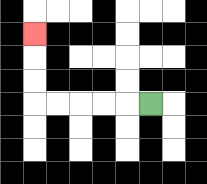{'start': '[6, 4]', 'end': '[1, 1]', 'path_directions': 'L,L,L,L,L,U,U,U', 'path_coordinates': '[[6, 4], [5, 4], [4, 4], [3, 4], [2, 4], [1, 4], [1, 3], [1, 2], [1, 1]]'}